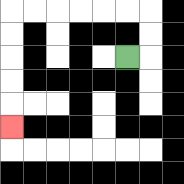{'start': '[5, 2]', 'end': '[0, 5]', 'path_directions': 'R,U,U,L,L,L,L,L,L,D,D,D,D,D', 'path_coordinates': '[[5, 2], [6, 2], [6, 1], [6, 0], [5, 0], [4, 0], [3, 0], [2, 0], [1, 0], [0, 0], [0, 1], [0, 2], [0, 3], [0, 4], [0, 5]]'}